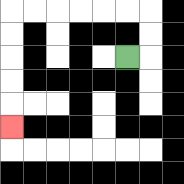{'start': '[5, 2]', 'end': '[0, 5]', 'path_directions': 'R,U,U,L,L,L,L,L,L,D,D,D,D,D', 'path_coordinates': '[[5, 2], [6, 2], [6, 1], [6, 0], [5, 0], [4, 0], [3, 0], [2, 0], [1, 0], [0, 0], [0, 1], [0, 2], [0, 3], [0, 4], [0, 5]]'}